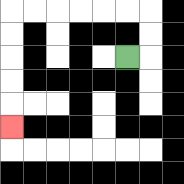{'start': '[5, 2]', 'end': '[0, 5]', 'path_directions': 'R,U,U,L,L,L,L,L,L,D,D,D,D,D', 'path_coordinates': '[[5, 2], [6, 2], [6, 1], [6, 0], [5, 0], [4, 0], [3, 0], [2, 0], [1, 0], [0, 0], [0, 1], [0, 2], [0, 3], [0, 4], [0, 5]]'}